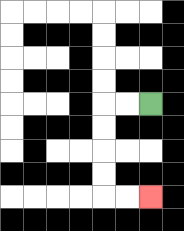{'start': '[6, 4]', 'end': '[6, 8]', 'path_directions': 'L,L,D,D,D,D,R,R', 'path_coordinates': '[[6, 4], [5, 4], [4, 4], [4, 5], [4, 6], [4, 7], [4, 8], [5, 8], [6, 8]]'}